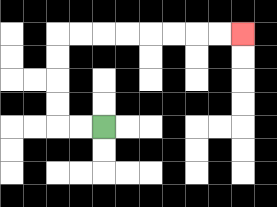{'start': '[4, 5]', 'end': '[10, 1]', 'path_directions': 'L,L,U,U,U,U,R,R,R,R,R,R,R,R', 'path_coordinates': '[[4, 5], [3, 5], [2, 5], [2, 4], [2, 3], [2, 2], [2, 1], [3, 1], [4, 1], [5, 1], [6, 1], [7, 1], [8, 1], [9, 1], [10, 1]]'}